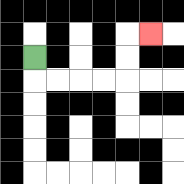{'start': '[1, 2]', 'end': '[6, 1]', 'path_directions': 'D,R,R,R,R,U,U,R', 'path_coordinates': '[[1, 2], [1, 3], [2, 3], [3, 3], [4, 3], [5, 3], [5, 2], [5, 1], [6, 1]]'}